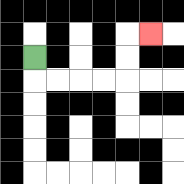{'start': '[1, 2]', 'end': '[6, 1]', 'path_directions': 'D,R,R,R,R,U,U,R', 'path_coordinates': '[[1, 2], [1, 3], [2, 3], [3, 3], [4, 3], [5, 3], [5, 2], [5, 1], [6, 1]]'}